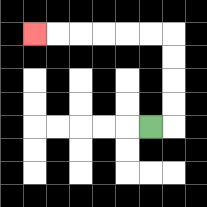{'start': '[6, 5]', 'end': '[1, 1]', 'path_directions': 'R,U,U,U,U,L,L,L,L,L,L', 'path_coordinates': '[[6, 5], [7, 5], [7, 4], [7, 3], [7, 2], [7, 1], [6, 1], [5, 1], [4, 1], [3, 1], [2, 1], [1, 1]]'}